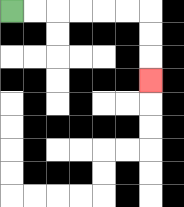{'start': '[0, 0]', 'end': '[6, 3]', 'path_directions': 'R,R,R,R,R,R,D,D,D', 'path_coordinates': '[[0, 0], [1, 0], [2, 0], [3, 0], [4, 0], [5, 0], [6, 0], [6, 1], [6, 2], [6, 3]]'}